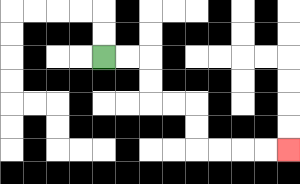{'start': '[4, 2]', 'end': '[12, 6]', 'path_directions': 'R,R,D,D,R,R,D,D,R,R,R,R', 'path_coordinates': '[[4, 2], [5, 2], [6, 2], [6, 3], [6, 4], [7, 4], [8, 4], [8, 5], [8, 6], [9, 6], [10, 6], [11, 6], [12, 6]]'}